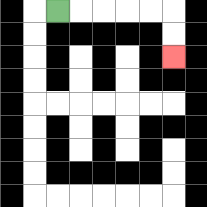{'start': '[2, 0]', 'end': '[7, 2]', 'path_directions': 'R,R,R,R,R,D,D', 'path_coordinates': '[[2, 0], [3, 0], [4, 0], [5, 0], [6, 0], [7, 0], [7, 1], [7, 2]]'}